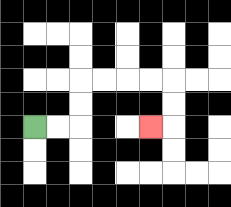{'start': '[1, 5]', 'end': '[6, 5]', 'path_directions': 'R,R,U,U,R,R,R,R,D,D,L', 'path_coordinates': '[[1, 5], [2, 5], [3, 5], [3, 4], [3, 3], [4, 3], [5, 3], [6, 3], [7, 3], [7, 4], [7, 5], [6, 5]]'}